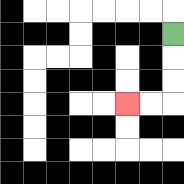{'start': '[7, 1]', 'end': '[5, 4]', 'path_directions': 'D,D,D,L,L', 'path_coordinates': '[[7, 1], [7, 2], [7, 3], [7, 4], [6, 4], [5, 4]]'}